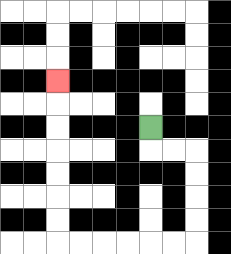{'start': '[6, 5]', 'end': '[2, 3]', 'path_directions': 'D,R,R,D,D,D,D,L,L,L,L,L,L,U,U,U,U,U,U,U', 'path_coordinates': '[[6, 5], [6, 6], [7, 6], [8, 6], [8, 7], [8, 8], [8, 9], [8, 10], [7, 10], [6, 10], [5, 10], [4, 10], [3, 10], [2, 10], [2, 9], [2, 8], [2, 7], [2, 6], [2, 5], [2, 4], [2, 3]]'}